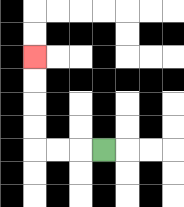{'start': '[4, 6]', 'end': '[1, 2]', 'path_directions': 'L,L,L,U,U,U,U', 'path_coordinates': '[[4, 6], [3, 6], [2, 6], [1, 6], [1, 5], [1, 4], [1, 3], [1, 2]]'}